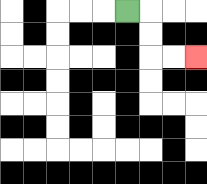{'start': '[5, 0]', 'end': '[8, 2]', 'path_directions': 'R,D,D,R,R', 'path_coordinates': '[[5, 0], [6, 0], [6, 1], [6, 2], [7, 2], [8, 2]]'}